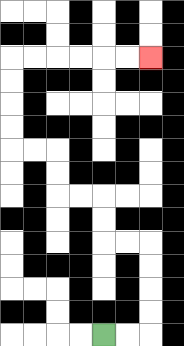{'start': '[4, 14]', 'end': '[6, 2]', 'path_directions': 'R,R,U,U,U,U,L,L,U,U,L,L,U,U,L,L,U,U,U,U,R,R,R,R,R,R', 'path_coordinates': '[[4, 14], [5, 14], [6, 14], [6, 13], [6, 12], [6, 11], [6, 10], [5, 10], [4, 10], [4, 9], [4, 8], [3, 8], [2, 8], [2, 7], [2, 6], [1, 6], [0, 6], [0, 5], [0, 4], [0, 3], [0, 2], [1, 2], [2, 2], [3, 2], [4, 2], [5, 2], [6, 2]]'}